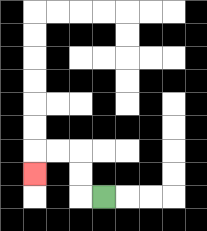{'start': '[4, 8]', 'end': '[1, 7]', 'path_directions': 'L,U,U,L,L,D', 'path_coordinates': '[[4, 8], [3, 8], [3, 7], [3, 6], [2, 6], [1, 6], [1, 7]]'}